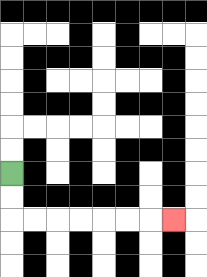{'start': '[0, 7]', 'end': '[7, 9]', 'path_directions': 'D,D,R,R,R,R,R,R,R', 'path_coordinates': '[[0, 7], [0, 8], [0, 9], [1, 9], [2, 9], [3, 9], [4, 9], [5, 9], [6, 9], [7, 9]]'}